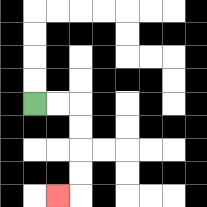{'start': '[1, 4]', 'end': '[2, 8]', 'path_directions': 'R,R,D,D,D,D,L', 'path_coordinates': '[[1, 4], [2, 4], [3, 4], [3, 5], [3, 6], [3, 7], [3, 8], [2, 8]]'}